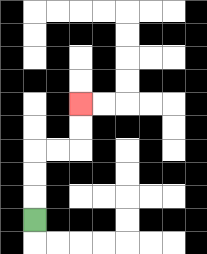{'start': '[1, 9]', 'end': '[3, 4]', 'path_directions': 'U,U,U,R,R,U,U', 'path_coordinates': '[[1, 9], [1, 8], [1, 7], [1, 6], [2, 6], [3, 6], [3, 5], [3, 4]]'}